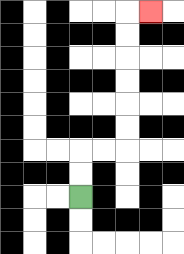{'start': '[3, 8]', 'end': '[6, 0]', 'path_directions': 'U,U,R,R,U,U,U,U,U,U,R', 'path_coordinates': '[[3, 8], [3, 7], [3, 6], [4, 6], [5, 6], [5, 5], [5, 4], [5, 3], [5, 2], [5, 1], [5, 0], [6, 0]]'}